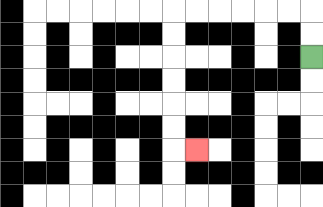{'start': '[13, 2]', 'end': '[8, 6]', 'path_directions': 'U,U,L,L,L,L,L,L,D,D,D,D,D,D,R', 'path_coordinates': '[[13, 2], [13, 1], [13, 0], [12, 0], [11, 0], [10, 0], [9, 0], [8, 0], [7, 0], [7, 1], [7, 2], [7, 3], [7, 4], [7, 5], [7, 6], [8, 6]]'}